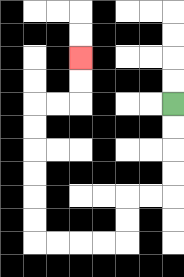{'start': '[7, 4]', 'end': '[3, 2]', 'path_directions': 'D,D,D,D,L,L,D,D,L,L,L,L,U,U,U,U,U,U,R,R,U,U', 'path_coordinates': '[[7, 4], [7, 5], [7, 6], [7, 7], [7, 8], [6, 8], [5, 8], [5, 9], [5, 10], [4, 10], [3, 10], [2, 10], [1, 10], [1, 9], [1, 8], [1, 7], [1, 6], [1, 5], [1, 4], [2, 4], [3, 4], [3, 3], [3, 2]]'}